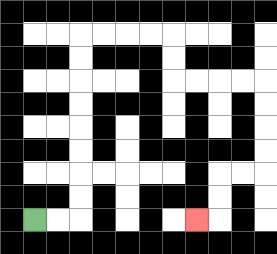{'start': '[1, 9]', 'end': '[8, 9]', 'path_directions': 'R,R,U,U,U,U,U,U,U,U,R,R,R,R,D,D,R,R,R,R,D,D,D,D,L,L,D,D,L', 'path_coordinates': '[[1, 9], [2, 9], [3, 9], [3, 8], [3, 7], [3, 6], [3, 5], [3, 4], [3, 3], [3, 2], [3, 1], [4, 1], [5, 1], [6, 1], [7, 1], [7, 2], [7, 3], [8, 3], [9, 3], [10, 3], [11, 3], [11, 4], [11, 5], [11, 6], [11, 7], [10, 7], [9, 7], [9, 8], [9, 9], [8, 9]]'}